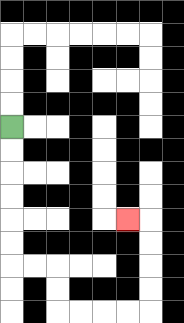{'start': '[0, 5]', 'end': '[5, 9]', 'path_directions': 'D,D,D,D,D,D,R,R,D,D,R,R,R,R,U,U,U,U,L', 'path_coordinates': '[[0, 5], [0, 6], [0, 7], [0, 8], [0, 9], [0, 10], [0, 11], [1, 11], [2, 11], [2, 12], [2, 13], [3, 13], [4, 13], [5, 13], [6, 13], [6, 12], [6, 11], [6, 10], [6, 9], [5, 9]]'}